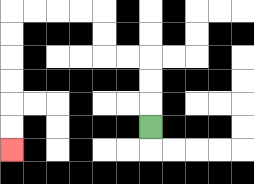{'start': '[6, 5]', 'end': '[0, 6]', 'path_directions': 'U,U,U,L,L,U,U,L,L,L,L,D,D,D,D,D,D', 'path_coordinates': '[[6, 5], [6, 4], [6, 3], [6, 2], [5, 2], [4, 2], [4, 1], [4, 0], [3, 0], [2, 0], [1, 0], [0, 0], [0, 1], [0, 2], [0, 3], [0, 4], [0, 5], [0, 6]]'}